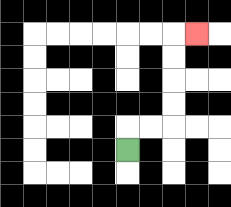{'start': '[5, 6]', 'end': '[8, 1]', 'path_directions': 'U,R,R,U,U,U,U,R', 'path_coordinates': '[[5, 6], [5, 5], [6, 5], [7, 5], [7, 4], [7, 3], [7, 2], [7, 1], [8, 1]]'}